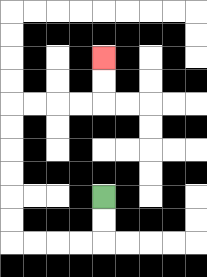{'start': '[4, 8]', 'end': '[4, 2]', 'path_directions': 'D,D,L,L,L,L,U,U,U,U,U,U,R,R,R,R,U,U', 'path_coordinates': '[[4, 8], [4, 9], [4, 10], [3, 10], [2, 10], [1, 10], [0, 10], [0, 9], [0, 8], [0, 7], [0, 6], [0, 5], [0, 4], [1, 4], [2, 4], [3, 4], [4, 4], [4, 3], [4, 2]]'}